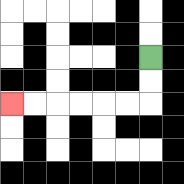{'start': '[6, 2]', 'end': '[0, 4]', 'path_directions': 'D,D,L,L,L,L,L,L', 'path_coordinates': '[[6, 2], [6, 3], [6, 4], [5, 4], [4, 4], [3, 4], [2, 4], [1, 4], [0, 4]]'}